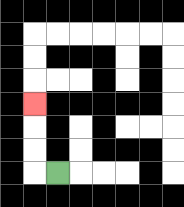{'start': '[2, 7]', 'end': '[1, 4]', 'path_directions': 'L,U,U,U', 'path_coordinates': '[[2, 7], [1, 7], [1, 6], [1, 5], [1, 4]]'}